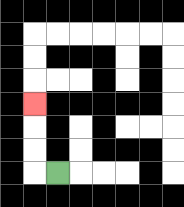{'start': '[2, 7]', 'end': '[1, 4]', 'path_directions': 'L,U,U,U', 'path_coordinates': '[[2, 7], [1, 7], [1, 6], [1, 5], [1, 4]]'}